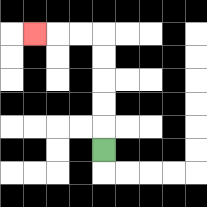{'start': '[4, 6]', 'end': '[1, 1]', 'path_directions': 'U,U,U,U,U,L,L,L', 'path_coordinates': '[[4, 6], [4, 5], [4, 4], [4, 3], [4, 2], [4, 1], [3, 1], [2, 1], [1, 1]]'}